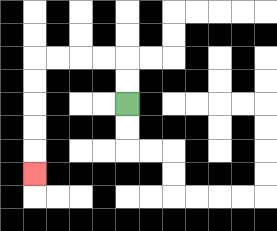{'start': '[5, 4]', 'end': '[1, 7]', 'path_directions': 'U,U,L,L,L,L,D,D,D,D,D', 'path_coordinates': '[[5, 4], [5, 3], [5, 2], [4, 2], [3, 2], [2, 2], [1, 2], [1, 3], [1, 4], [1, 5], [1, 6], [1, 7]]'}